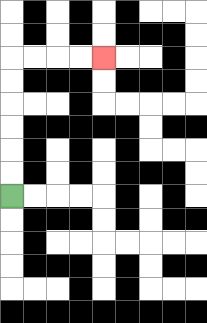{'start': '[0, 8]', 'end': '[4, 2]', 'path_directions': 'U,U,U,U,U,U,R,R,R,R', 'path_coordinates': '[[0, 8], [0, 7], [0, 6], [0, 5], [0, 4], [0, 3], [0, 2], [1, 2], [2, 2], [3, 2], [4, 2]]'}